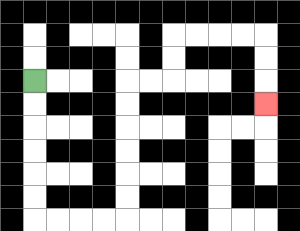{'start': '[1, 3]', 'end': '[11, 4]', 'path_directions': 'D,D,D,D,D,D,R,R,R,R,U,U,U,U,U,U,R,R,U,U,R,R,R,R,D,D,D', 'path_coordinates': '[[1, 3], [1, 4], [1, 5], [1, 6], [1, 7], [1, 8], [1, 9], [2, 9], [3, 9], [4, 9], [5, 9], [5, 8], [5, 7], [5, 6], [5, 5], [5, 4], [5, 3], [6, 3], [7, 3], [7, 2], [7, 1], [8, 1], [9, 1], [10, 1], [11, 1], [11, 2], [11, 3], [11, 4]]'}